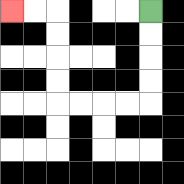{'start': '[6, 0]', 'end': '[0, 0]', 'path_directions': 'D,D,D,D,L,L,L,L,U,U,U,U,L,L', 'path_coordinates': '[[6, 0], [6, 1], [6, 2], [6, 3], [6, 4], [5, 4], [4, 4], [3, 4], [2, 4], [2, 3], [2, 2], [2, 1], [2, 0], [1, 0], [0, 0]]'}